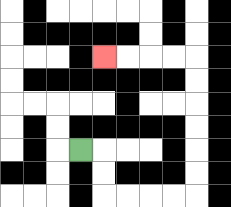{'start': '[3, 6]', 'end': '[4, 2]', 'path_directions': 'R,D,D,R,R,R,R,U,U,U,U,U,U,L,L,L,L', 'path_coordinates': '[[3, 6], [4, 6], [4, 7], [4, 8], [5, 8], [6, 8], [7, 8], [8, 8], [8, 7], [8, 6], [8, 5], [8, 4], [8, 3], [8, 2], [7, 2], [6, 2], [5, 2], [4, 2]]'}